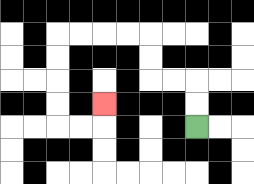{'start': '[8, 5]', 'end': '[4, 4]', 'path_directions': 'U,U,L,L,U,U,L,L,L,L,D,D,D,D,R,R,U', 'path_coordinates': '[[8, 5], [8, 4], [8, 3], [7, 3], [6, 3], [6, 2], [6, 1], [5, 1], [4, 1], [3, 1], [2, 1], [2, 2], [2, 3], [2, 4], [2, 5], [3, 5], [4, 5], [4, 4]]'}